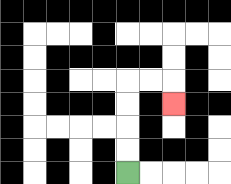{'start': '[5, 7]', 'end': '[7, 4]', 'path_directions': 'U,U,U,U,R,R,D', 'path_coordinates': '[[5, 7], [5, 6], [5, 5], [5, 4], [5, 3], [6, 3], [7, 3], [7, 4]]'}